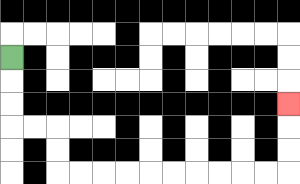{'start': '[0, 2]', 'end': '[12, 4]', 'path_directions': 'D,D,D,R,R,D,D,R,R,R,R,R,R,R,R,R,R,U,U,U', 'path_coordinates': '[[0, 2], [0, 3], [0, 4], [0, 5], [1, 5], [2, 5], [2, 6], [2, 7], [3, 7], [4, 7], [5, 7], [6, 7], [7, 7], [8, 7], [9, 7], [10, 7], [11, 7], [12, 7], [12, 6], [12, 5], [12, 4]]'}